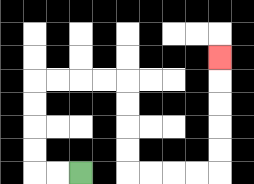{'start': '[3, 7]', 'end': '[9, 2]', 'path_directions': 'L,L,U,U,U,U,R,R,R,R,D,D,D,D,R,R,R,R,U,U,U,U,U', 'path_coordinates': '[[3, 7], [2, 7], [1, 7], [1, 6], [1, 5], [1, 4], [1, 3], [2, 3], [3, 3], [4, 3], [5, 3], [5, 4], [5, 5], [5, 6], [5, 7], [6, 7], [7, 7], [8, 7], [9, 7], [9, 6], [9, 5], [9, 4], [9, 3], [9, 2]]'}